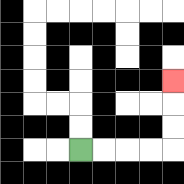{'start': '[3, 6]', 'end': '[7, 3]', 'path_directions': 'R,R,R,R,U,U,U', 'path_coordinates': '[[3, 6], [4, 6], [5, 6], [6, 6], [7, 6], [7, 5], [7, 4], [7, 3]]'}